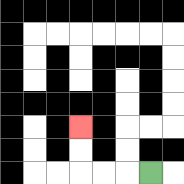{'start': '[6, 7]', 'end': '[3, 5]', 'path_directions': 'L,L,L,U,U', 'path_coordinates': '[[6, 7], [5, 7], [4, 7], [3, 7], [3, 6], [3, 5]]'}